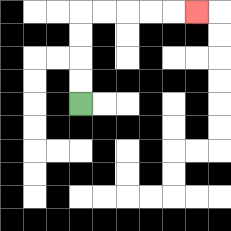{'start': '[3, 4]', 'end': '[8, 0]', 'path_directions': 'U,U,U,U,R,R,R,R,R', 'path_coordinates': '[[3, 4], [3, 3], [3, 2], [3, 1], [3, 0], [4, 0], [5, 0], [6, 0], [7, 0], [8, 0]]'}